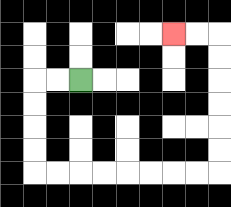{'start': '[3, 3]', 'end': '[7, 1]', 'path_directions': 'L,L,D,D,D,D,R,R,R,R,R,R,R,R,U,U,U,U,U,U,L,L', 'path_coordinates': '[[3, 3], [2, 3], [1, 3], [1, 4], [1, 5], [1, 6], [1, 7], [2, 7], [3, 7], [4, 7], [5, 7], [6, 7], [7, 7], [8, 7], [9, 7], [9, 6], [9, 5], [9, 4], [9, 3], [9, 2], [9, 1], [8, 1], [7, 1]]'}